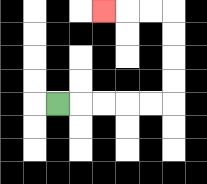{'start': '[2, 4]', 'end': '[4, 0]', 'path_directions': 'R,R,R,R,R,U,U,U,U,L,L,L', 'path_coordinates': '[[2, 4], [3, 4], [4, 4], [5, 4], [6, 4], [7, 4], [7, 3], [7, 2], [7, 1], [7, 0], [6, 0], [5, 0], [4, 0]]'}